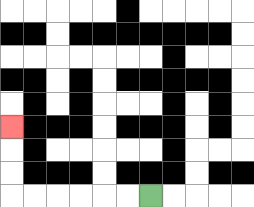{'start': '[6, 8]', 'end': '[0, 5]', 'path_directions': 'L,L,L,L,L,L,U,U,U', 'path_coordinates': '[[6, 8], [5, 8], [4, 8], [3, 8], [2, 8], [1, 8], [0, 8], [0, 7], [0, 6], [0, 5]]'}